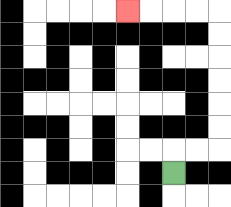{'start': '[7, 7]', 'end': '[5, 0]', 'path_directions': 'U,R,R,U,U,U,U,U,U,L,L,L,L', 'path_coordinates': '[[7, 7], [7, 6], [8, 6], [9, 6], [9, 5], [9, 4], [9, 3], [9, 2], [9, 1], [9, 0], [8, 0], [7, 0], [6, 0], [5, 0]]'}